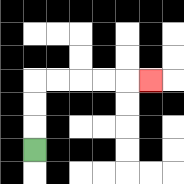{'start': '[1, 6]', 'end': '[6, 3]', 'path_directions': 'U,U,U,R,R,R,R,R', 'path_coordinates': '[[1, 6], [1, 5], [1, 4], [1, 3], [2, 3], [3, 3], [4, 3], [5, 3], [6, 3]]'}